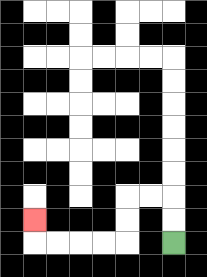{'start': '[7, 10]', 'end': '[1, 9]', 'path_directions': 'U,U,L,L,D,D,L,L,L,L,U', 'path_coordinates': '[[7, 10], [7, 9], [7, 8], [6, 8], [5, 8], [5, 9], [5, 10], [4, 10], [3, 10], [2, 10], [1, 10], [1, 9]]'}